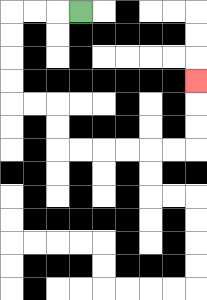{'start': '[3, 0]', 'end': '[8, 3]', 'path_directions': 'L,L,L,D,D,D,D,R,R,D,D,R,R,R,R,R,R,U,U,U', 'path_coordinates': '[[3, 0], [2, 0], [1, 0], [0, 0], [0, 1], [0, 2], [0, 3], [0, 4], [1, 4], [2, 4], [2, 5], [2, 6], [3, 6], [4, 6], [5, 6], [6, 6], [7, 6], [8, 6], [8, 5], [8, 4], [8, 3]]'}